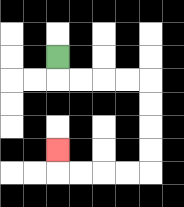{'start': '[2, 2]', 'end': '[2, 6]', 'path_directions': 'D,R,R,R,R,D,D,D,D,L,L,L,L,U', 'path_coordinates': '[[2, 2], [2, 3], [3, 3], [4, 3], [5, 3], [6, 3], [6, 4], [6, 5], [6, 6], [6, 7], [5, 7], [4, 7], [3, 7], [2, 7], [2, 6]]'}